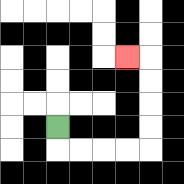{'start': '[2, 5]', 'end': '[5, 2]', 'path_directions': 'D,R,R,R,R,U,U,U,U,L', 'path_coordinates': '[[2, 5], [2, 6], [3, 6], [4, 6], [5, 6], [6, 6], [6, 5], [6, 4], [6, 3], [6, 2], [5, 2]]'}